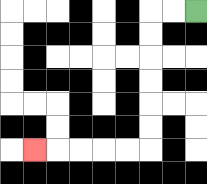{'start': '[8, 0]', 'end': '[1, 6]', 'path_directions': 'L,L,D,D,D,D,D,D,L,L,L,L,L', 'path_coordinates': '[[8, 0], [7, 0], [6, 0], [6, 1], [6, 2], [6, 3], [6, 4], [6, 5], [6, 6], [5, 6], [4, 6], [3, 6], [2, 6], [1, 6]]'}